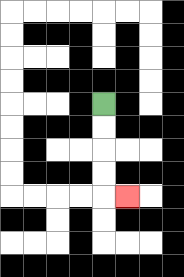{'start': '[4, 4]', 'end': '[5, 8]', 'path_directions': 'D,D,D,D,R', 'path_coordinates': '[[4, 4], [4, 5], [4, 6], [4, 7], [4, 8], [5, 8]]'}